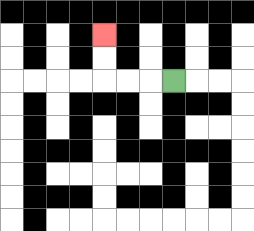{'start': '[7, 3]', 'end': '[4, 1]', 'path_directions': 'L,L,L,U,U', 'path_coordinates': '[[7, 3], [6, 3], [5, 3], [4, 3], [4, 2], [4, 1]]'}